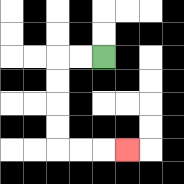{'start': '[4, 2]', 'end': '[5, 6]', 'path_directions': 'L,L,D,D,D,D,R,R,R', 'path_coordinates': '[[4, 2], [3, 2], [2, 2], [2, 3], [2, 4], [2, 5], [2, 6], [3, 6], [4, 6], [5, 6]]'}